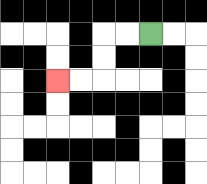{'start': '[6, 1]', 'end': '[2, 3]', 'path_directions': 'L,L,D,D,L,L', 'path_coordinates': '[[6, 1], [5, 1], [4, 1], [4, 2], [4, 3], [3, 3], [2, 3]]'}